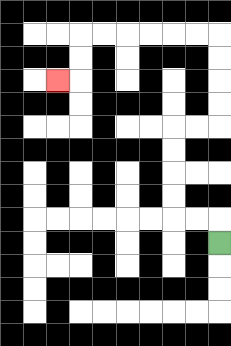{'start': '[9, 10]', 'end': '[2, 3]', 'path_directions': 'U,L,L,U,U,U,U,R,R,U,U,U,U,L,L,L,L,L,L,D,D,L', 'path_coordinates': '[[9, 10], [9, 9], [8, 9], [7, 9], [7, 8], [7, 7], [7, 6], [7, 5], [8, 5], [9, 5], [9, 4], [9, 3], [9, 2], [9, 1], [8, 1], [7, 1], [6, 1], [5, 1], [4, 1], [3, 1], [3, 2], [3, 3], [2, 3]]'}